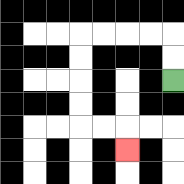{'start': '[7, 3]', 'end': '[5, 6]', 'path_directions': 'U,U,L,L,L,L,D,D,D,D,R,R,D', 'path_coordinates': '[[7, 3], [7, 2], [7, 1], [6, 1], [5, 1], [4, 1], [3, 1], [3, 2], [3, 3], [3, 4], [3, 5], [4, 5], [5, 5], [5, 6]]'}